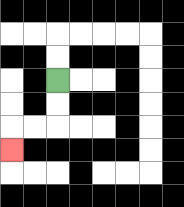{'start': '[2, 3]', 'end': '[0, 6]', 'path_directions': 'D,D,L,L,D', 'path_coordinates': '[[2, 3], [2, 4], [2, 5], [1, 5], [0, 5], [0, 6]]'}